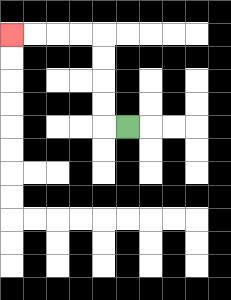{'start': '[5, 5]', 'end': '[0, 1]', 'path_directions': 'L,U,U,U,U,L,L,L,L', 'path_coordinates': '[[5, 5], [4, 5], [4, 4], [4, 3], [4, 2], [4, 1], [3, 1], [2, 1], [1, 1], [0, 1]]'}